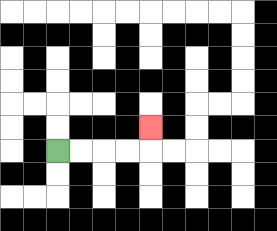{'start': '[2, 6]', 'end': '[6, 5]', 'path_directions': 'R,R,R,R,U', 'path_coordinates': '[[2, 6], [3, 6], [4, 6], [5, 6], [6, 6], [6, 5]]'}